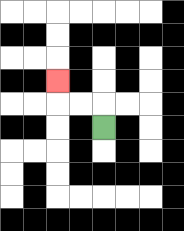{'start': '[4, 5]', 'end': '[2, 3]', 'path_directions': 'U,L,L,U', 'path_coordinates': '[[4, 5], [4, 4], [3, 4], [2, 4], [2, 3]]'}